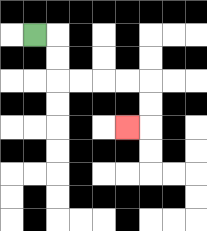{'start': '[1, 1]', 'end': '[5, 5]', 'path_directions': 'R,D,D,R,R,R,R,D,D,L', 'path_coordinates': '[[1, 1], [2, 1], [2, 2], [2, 3], [3, 3], [4, 3], [5, 3], [6, 3], [6, 4], [6, 5], [5, 5]]'}